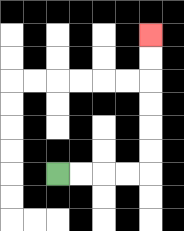{'start': '[2, 7]', 'end': '[6, 1]', 'path_directions': 'R,R,R,R,U,U,U,U,U,U', 'path_coordinates': '[[2, 7], [3, 7], [4, 7], [5, 7], [6, 7], [6, 6], [6, 5], [6, 4], [6, 3], [6, 2], [6, 1]]'}